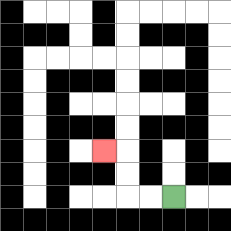{'start': '[7, 8]', 'end': '[4, 6]', 'path_directions': 'L,L,U,U,L', 'path_coordinates': '[[7, 8], [6, 8], [5, 8], [5, 7], [5, 6], [4, 6]]'}